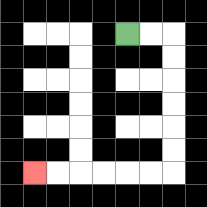{'start': '[5, 1]', 'end': '[1, 7]', 'path_directions': 'R,R,D,D,D,D,D,D,L,L,L,L,L,L', 'path_coordinates': '[[5, 1], [6, 1], [7, 1], [7, 2], [7, 3], [7, 4], [7, 5], [7, 6], [7, 7], [6, 7], [5, 7], [4, 7], [3, 7], [2, 7], [1, 7]]'}